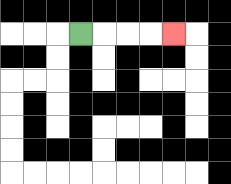{'start': '[3, 1]', 'end': '[7, 1]', 'path_directions': 'R,R,R,R', 'path_coordinates': '[[3, 1], [4, 1], [5, 1], [6, 1], [7, 1]]'}